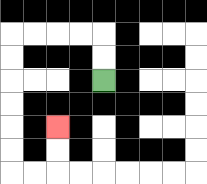{'start': '[4, 3]', 'end': '[2, 5]', 'path_directions': 'U,U,L,L,L,L,D,D,D,D,D,D,R,R,U,U', 'path_coordinates': '[[4, 3], [4, 2], [4, 1], [3, 1], [2, 1], [1, 1], [0, 1], [0, 2], [0, 3], [0, 4], [0, 5], [0, 6], [0, 7], [1, 7], [2, 7], [2, 6], [2, 5]]'}